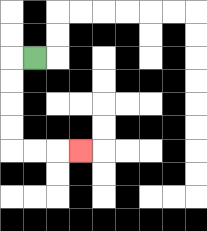{'start': '[1, 2]', 'end': '[3, 6]', 'path_directions': 'L,D,D,D,D,R,R,R', 'path_coordinates': '[[1, 2], [0, 2], [0, 3], [0, 4], [0, 5], [0, 6], [1, 6], [2, 6], [3, 6]]'}